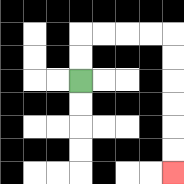{'start': '[3, 3]', 'end': '[7, 7]', 'path_directions': 'U,U,R,R,R,R,D,D,D,D,D,D', 'path_coordinates': '[[3, 3], [3, 2], [3, 1], [4, 1], [5, 1], [6, 1], [7, 1], [7, 2], [7, 3], [7, 4], [7, 5], [7, 6], [7, 7]]'}